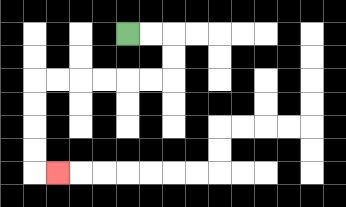{'start': '[5, 1]', 'end': '[2, 7]', 'path_directions': 'R,R,D,D,L,L,L,L,L,L,D,D,D,D,R', 'path_coordinates': '[[5, 1], [6, 1], [7, 1], [7, 2], [7, 3], [6, 3], [5, 3], [4, 3], [3, 3], [2, 3], [1, 3], [1, 4], [1, 5], [1, 6], [1, 7], [2, 7]]'}